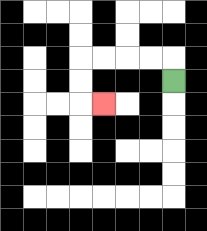{'start': '[7, 3]', 'end': '[4, 4]', 'path_directions': 'U,L,L,L,L,D,D,R', 'path_coordinates': '[[7, 3], [7, 2], [6, 2], [5, 2], [4, 2], [3, 2], [3, 3], [3, 4], [4, 4]]'}